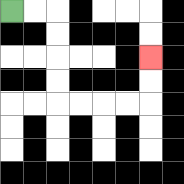{'start': '[0, 0]', 'end': '[6, 2]', 'path_directions': 'R,R,D,D,D,D,R,R,R,R,U,U', 'path_coordinates': '[[0, 0], [1, 0], [2, 0], [2, 1], [2, 2], [2, 3], [2, 4], [3, 4], [4, 4], [5, 4], [6, 4], [6, 3], [6, 2]]'}